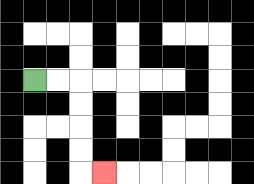{'start': '[1, 3]', 'end': '[4, 7]', 'path_directions': 'R,R,D,D,D,D,R', 'path_coordinates': '[[1, 3], [2, 3], [3, 3], [3, 4], [3, 5], [3, 6], [3, 7], [4, 7]]'}